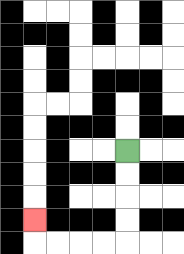{'start': '[5, 6]', 'end': '[1, 9]', 'path_directions': 'D,D,D,D,L,L,L,L,U', 'path_coordinates': '[[5, 6], [5, 7], [5, 8], [5, 9], [5, 10], [4, 10], [3, 10], [2, 10], [1, 10], [1, 9]]'}